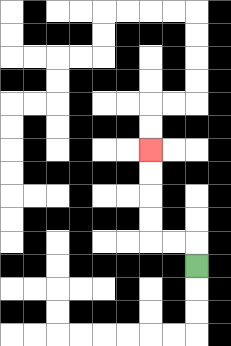{'start': '[8, 11]', 'end': '[6, 6]', 'path_directions': 'U,L,L,U,U,U,U', 'path_coordinates': '[[8, 11], [8, 10], [7, 10], [6, 10], [6, 9], [6, 8], [6, 7], [6, 6]]'}